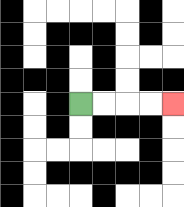{'start': '[3, 4]', 'end': '[7, 4]', 'path_directions': 'R,R,R,R', 'path_coordinates': '[[3, 4], [4, 4], [5, 4], [6, 4], [7, 4]]'}